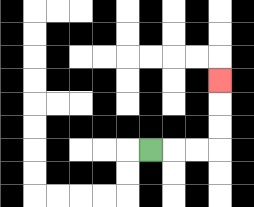{'start': '[6, 6]', 'end': '[9, 3]', 'path_directions': 'R,R,R,U,U,U', 'path_coordinates': '[[6, 6], [7, 6], [8, 6], [9, 6], [9, 5], [9, 4], [9, 3]]'}